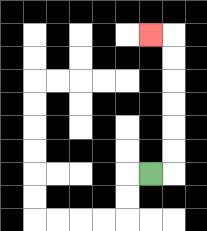{'start': '[6, 7]', 'end': '[6, 1]', 'path_directions': 'R,U,U,U,U,U,U,L', 'path_coordinates': '[[6, 7], [7, 7], [7, 6], [7, 5], [7, 4], [7, 3], [7, 2], [7, 1], [6, 1]]'}